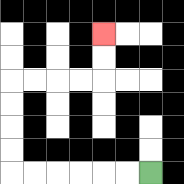{'start': '[6, 7]', 'end': '[4, 1]', 'path_directions': 'L,L,L,L,L,L,U,U,U,U,R,R,R,R,U,U', 'path_coordinates': '[[6, 7], [5, 7], [4, 7], [3, 7], [2, 7], [1, 7], [0, 7], [0, 6], [0, 5], [0, 4], [0, 3], [1, 3], [2, 3], [3, 3], [4, 3], [4, 2], [4, 1]]'}